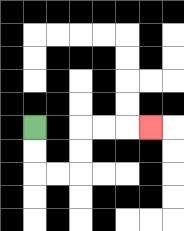{'start': '[1, 5]', 'end': '[6, 5]', 'path_directions': 'D,D,R,R,U,U,R,R,R', 'path_coordinates': '[[1, 5], [1, 6], [1, 7], [2, 7], [3, 7], [3, 6], [3, 5], [4, 5], [5, 5], [6, 5]]'}